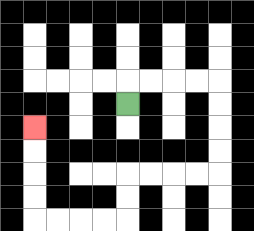{'start': '[5, 4]', 'end': '[1, 5]', 'path_directions': 'U,R,R,R,R,D,D,D,D,L,L,L,L,D,D,L,L,L,L,U,U,U,U', 'path_coordinates': '[[5, 4], [5, 3], [6, 3], [7, 3], [8, 3], [9, 3], [9, 4], [9, 5], [9, 6], [9, 7], [8, 7], [7, 7], [6, 7], [5, 7], [5, 8], [5, 9], [4, 9], [3, 9], [2, 9], [1, 9], [1, 8], [1, 7], [1, 6], [1, 5]]'}